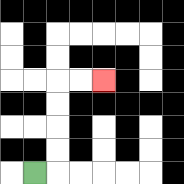{'start': '[1, 7]', 'end': '[4, 3]', 'path_directions': 'R,U,U,U,U,R,R', 'path_coordinates': '[[1, 7], [2, 7], [2, 6], [2, 5], [2, 4], [2, 3], [3, 3], [4, 3]]'}